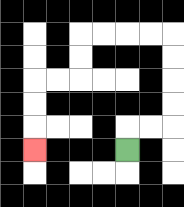{'start': '[5, 6]', 'end': '[1, 6]', 'path_directions': 'U,R,R,U,U,U,U,L,L,L,L,D,D,L,L,D,D,D', 'path_coordinates': '[[5, 6], [5, 5], [6, 5], [7, 5], [7, 4], [7, 3], [7, 2], [7, 1], [6, 1], [5, 1], [4, 1], [3, 1], [3, 2], [3, 3], [2, 3], [1, 3], [1, 4], [1, 5], [1, 6]]'}